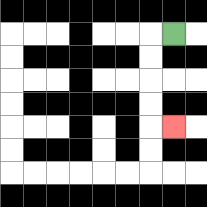{'start': '[7, 1]', 'end': '[7, 5]', 'path_directions': 'L,D,D,D,D,R', 'path_coordinates': '[[7, 1], [6, 1], [6, 2], [6, 3], [6, 4], [6, 5], [7, 5]]'}